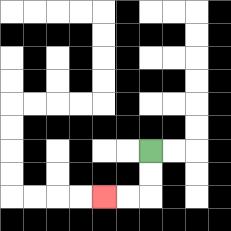{'start': '[6, 6]', 'end': '[4, 8]', 'path_directions': 'D,D,L,L', 'path_coordinates': '[[6, 6], [6, 7], [6, 8], [5, 8], [4, 8]]'}